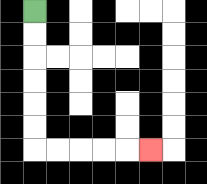{'start': '[1, 0]', 'end': '[6, 6]', 'path_directions': 'D,D,D,D,D,D,R,R,R,R,R', 'path_coordinates': '[[1, 0], [1, 1], [1, 2], [1, 3], [1, 4], [1, 5], [1, 6], [2, 6], [3, 6], [4, 6], [5, 6], [6, 6]]'}